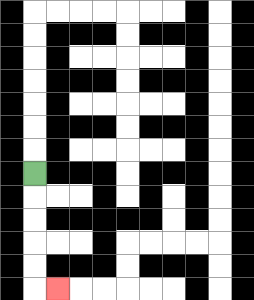{'start': '[1, 7]', 'end': '[2, 12]', 'path_directions': 'D,D,D,D,D,R', 'path_coordinates': '[[1, 7], [1, 8], [1, 9], [1, 10], [1, 11], [1, 12], [2, 12]]'}